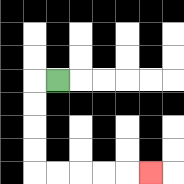{'start': '[2, 3]', 'end': '[6, 7]', 'path_directions': 'L,D,D,D,D,R,R,R,R,R', 'path_coordinates': '[[2, 3], [1, 3], [1, 4], [1, 5], [1, 6], [1, 7], [2, 7], [3, 7], [4, 7], [5, 7], [6, 7]]'}